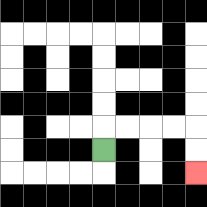{'start': '[4, 6]', 'end': '[8, 7]', 'path_directions': 'U,R,R,R,R,D,D', 'path_coordinates': '[[4, 6], [4, 5], [5, 5], [6, 5], [7, 5], [8, 5], [8, 6], [8, 7]]'}